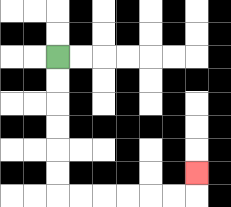{'start': '[2, 2]', 'end': '[8, 7]', 'path_directions': 'D,D,D,D,D,D,R,R,R,R,R,R,U', 'path_coordinates': '[[2, 2], [2, 3], [2, 4], [2, 5], [2, 6], [2, 7], [2, 8], [3, 8], [4, 8], [5, 8], [6, 8], [7, 8], [8, 8], [8, 7]]'}